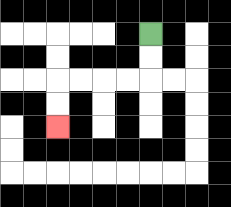{'start': '[6, 1]', 'end': '[2, 5]', 'path_directions': 'D,D,L,L,L,L,D,D', 'path_coordinates': '[[6, 1], [6, 2], [6, 3], [5, 3], [4, 3], [3, 3], [2, 3], [2, 4], [2, 5]]'}